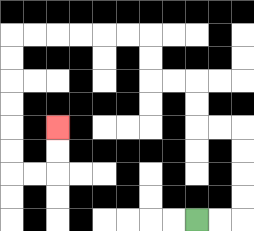{'start': '[8, 9]', 'end': '[2, 5]', 'path_directions': 'R,R,U,U,U,U,L,L,U,U,L,L,U,U,L,L,L,L,L,L,D,D,D,D,D,D,R,R,U,U', 'path_coordinates': '[[8, 9], [9, 9], [10, 9], [10, 8], [10, 7], [10, 6], [10, 5], [9, 5], [8, 5], [8, 4], [8, 3], [7, 3], [6, 3], [6, 2], [6, 1], [5, 1], [4, 1], [3, 1], [2, 1], [1, 1], [0, 1], [0, 2], [0, 3], [0, 4], [0, 5], [0, 6], [0, 7], [1, 7], [2, 7], [2, 6], [2, 5]]'}